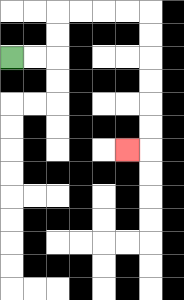{'start': '[0, 2]', 'end': '[5, 6]', 'path_directions': 'R,R,U,U,R,R,R,R,D,D,D,D,D,D,L', 'path_coordinates': '[[0, 2], [1, 2], [2, 2], [2, 1], [2, 0], [3, 0], [4, 0], [5, 0], [6, 0], [6, 1], [6, 2], [6, 3], [6, 4], [6, 5], [6, 6], [5, 6]]'}